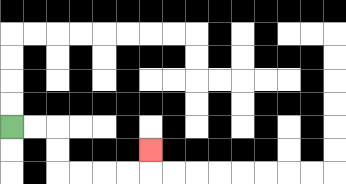{'start': '[0, 5]', 'end': '[6, 6]', 'path_directions': 'R,R,D,D,R,R,R,R,U', 'path_coordinates': '[[0, 5], [1, 5], [2, 5], [2, 6], [2, 7], [3, 7], [4, 7], [5, 7], [6, 7], [6, 6]]'}